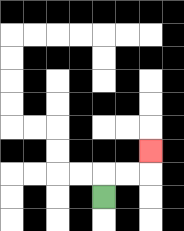{'start': '[4, 8]', 'end': '[6, 6]', 'path_directions': 'U,R,R,U', 'path_coordinates': '[[4, 8], [4, 7], [5, 7], [6, 7], [6, 6]]'}